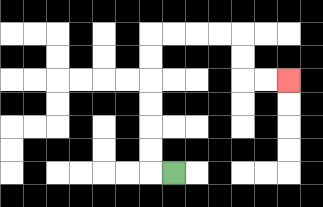{'start': '[7, 7]', 'end': '[12, 3]', 'path_directions': 'L,U,U,U,U,U,U,R,R,R,R,D,D,R,R', 'path_coordinates': '[[7, 7], [6, 7], [6, 6], [6, 5], [6, 4], [6, 3], [6, 2], [6, 1], [7, 1], [8, 1], [9, 1], [10, 1], [10, 2], [10, 3], [11, 3], [12, 3]]'}